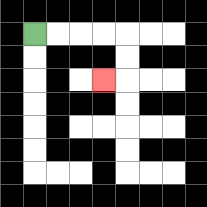{'start': '[1, 1]', 'end': '[4, 3]', 'path_directions': 'R,R,R,R,D,D,L', 'path_coordinates': '[[1, 1], [2, 1], [3, 1], [4, 1], [5, 1], [5, 2], [5, 3], [4, 3]]'}